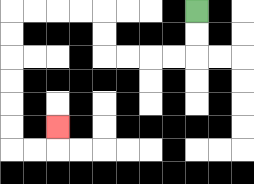{'start': '[8, 0]', 'end': '[2, 5]', 'path_directions': 'D,D,L,L,L,L,U,U,L,L,L,L,D,D,D,D,D,D,R,R,U', 'path_coordinates': '[[8, 0], [8, 1], [8, 2], [7, 2], [6, 2], [5, 2], [4, 2], [4, 1], [4, 0], [3, 0], [2, 0], [1, 0], [0, 0], [0, 1], [0, 2], [0, 3], [0, 4], [0, 5], [0, 6], [1, 6], [2, 6], [2, 5]]'}